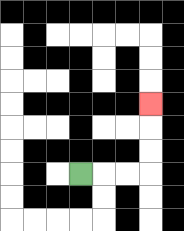{'start': '[3, 7]', 'end': '[6, 4]', 'path_directions': 'R,R,R,U,U,U', 'path_coordinates': '[[3, 7], [4, 7], [5, 7], [6, 7], [6, 6], [6, 5], [6, 4]]'}